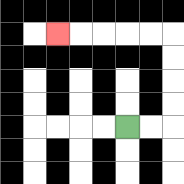{'start': '[5, 5]', 'end': '[2, 1]', 'path_directions': 'R,R,U,U,U,U,L,L,L,L,L', 'path_coordinates': '[[5, 5], [6, 5], [7, 5], [7, 4], [7, 3], [7, 2], [7, 1], [6, 1], [5, 1], [4, 1], [3, 1], [2, 1]]'}